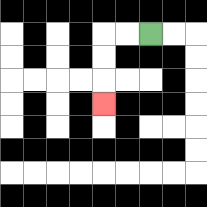{'start': '[6, 1]', 'end': '[4, 4]', 'path_directions': 'L,L,D,D,D', 'path_coordinates': '[[6, 1], [5, 1], [4, 1], [4, 2], [4, 3], [4, 4]]'}